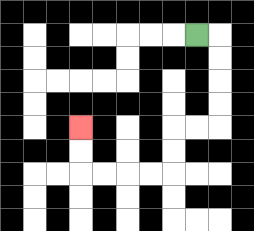{'start': '[8, 1]', 'end': '[3, 5]', 'path_directions': 'R,D,D,D,D,L,L,D,D,L,L,L,L,U,U', 'path_coordinates': '[[8, 1], [9, 1], [9, 2], [9, 3], [9, 4], [9, 5], [8, 5], [7, 5], [7, 6], [7, 7], [6, 7], [5, 7], [4, 7], [3, 7], [3, 6], [3, 5]]'}